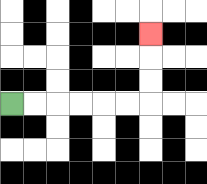{'start': '[0, 4]', 'end': '[6, 1]', 'path_directions': 'R,R,R,R,R,R,U,U,U', 'path_coordinates': '[[0, 4], [1, 4], [2, 4], [3, 4], [4, 4], [5, 4], [6, 4], [6, 3], [6, 2], [6, 1]]'}